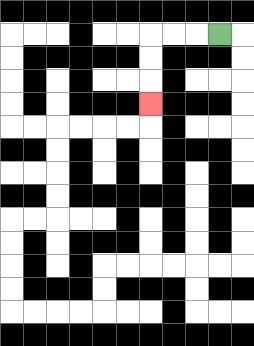{'start': '[9, 1]', 'end': '[6, 4]', 'path_directions': 'L,L,L,D,D,D', 'path_coordinates': '[[9, 1], [8, 1], [7, 1], [6, 1], [6, 2], [6, 3], [6, 4]]'}